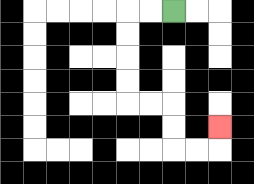{'start': '[7, 0]', 'end': '[9, 5]', 'path_directions': 'L,L,D,D,D,D,R,R,D,D,R,R,U', 'path_coordinates': '[[7, 0], [6, 0], [5, 0], [5, 1], [5, 2], [5, 3], [5, 4], [6, 4], [7, 4], [7, 5], [7, 6], [8, 6], [9, 6], [9, 5]]'}